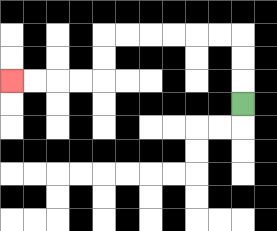{'start': '[10, 4]', 'end': '[0, 3]', 'path_directions': 'U,U,U,L,L,L,L,L,L,D,D,L,L,L,L', 'path_coordinates': '[[10, 4], [10, 3], [10, 2], [10, 1], [9, 1], [8, 1], [7, 1], [6, 1], [5, 1], [4, 1], [4, 2], [4, 3], [3, 3], [2, 3], [1, 3], [0, 3]]'}